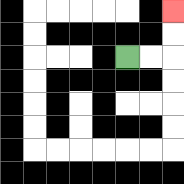{'start': '[5, 2]', 'end': '[7, 0]', 'path_directions': 'R,R,U,U', 'path_coordinates': '[[5, 2], [6, 2], [7, 2], [7, 1], [7, 0]]'}